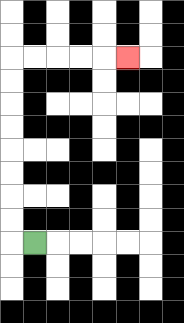{'start': '[1, 10]', 'end': '[5, 2]', 'path_directions': 'L,U,U,U,U,U,U,U,U,R,R,R,R,R', 'path_coordinates': '[[1, 10], [0, 10], [0, 9], [0, 8], [0, 7], [0, 6], [0, 5], [0, 4], [0, 3], [0, 2], [1, 2], [2, 2], [3, 2], [4, 2], [5, 2]]'}